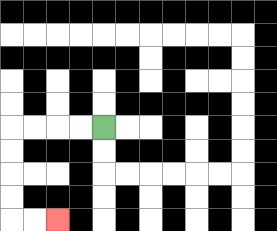{'start': '[4, 5]', 'end': '[2, 9]', 'path_directions': 'L,L,L,L,D,D,D,D,R,R', 'path_coordinates': '[[4, 5], [3, 5], [2, 5], [1, 5], [0, 5], [0, 6], [0, 7], [0, 8], [0, 9], [1, 9], [2, 9]]'}